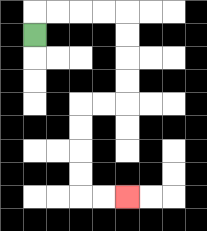{'start': '[1, 1]', 'end': '[5, 8]', 'path_directions': 'U,R,R,R,R,D,D,D,D,L,L,D,D,D,D,R,R', 'path_coordinates': '[[1, 1], [1, 0], [2, 0], [3, 0], [4, 0], [5, 0], [5, 1], [5, 2], [5, 3], [5, 4], [4, 4], [3, 4], [3, 5], [3, 6], [3, 7], [3, 8], [4, 8], [5, 8]]'}